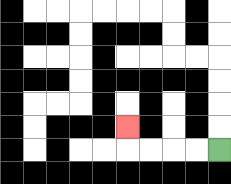{'start': '[9, 6]', 'end': '[5, 5]', 'path_directions': 'L,L,L,L,U', 'path_coordinates': '[[9, 6], [8, 6], [7, 6], [6, 6], [5, 6], [5, 5]]'}